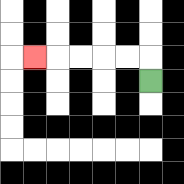{'start': '[6, 3]', 'end': '[1, 2]', 'path_directions': 'U,L,L,L,L,L', 'path_coordinates': '[[6, 3], [6, 2], [5, 2], [4, 2], [3, 2], [2, 2], [1, 2]]'}